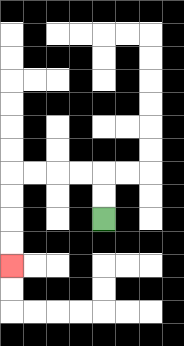{'start': '[4, 9]', 'end': '[0, 11]', 'path_directions': 'U,U,L,L,L,L,D,D,D,D', 'path_coordinates': '[[4, 9], [4, 8], [4, 7], [3, 7], [2, 7], [1, 7], [0, 7], [0, 8], [0, 9], [0, 10], [0, 11]]'}